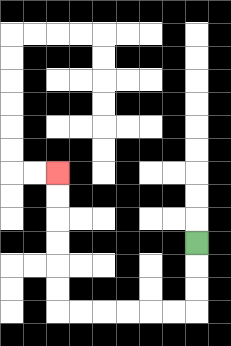{'start': '[8, 10]', 'end': '[2, 7]', 'path_directions': 'D,D,D,L,L,L,L,L,L,U,U,U,U,U,U', 'path_coordinates': '[[8, 10], [8, 11], [8, 12], [8, 13], [7, 13], [6, 13], [5, 13], [4, 13], [3, 13], [2, 13], [2, 12], [2, 11], [2, 10], [2, 9], [2, 8], [2, 7]]'}